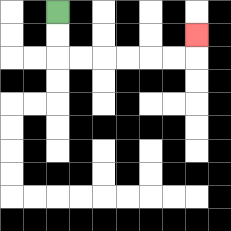{'start': '[2, 0]', 'end': '[8, 1]', 'path_directions': 'D,D,R,R,R,R,R,R,U', 'path_coordinates': '[[2, 0], [2, 1], [2, 2], [3, 2], [4, 2], [5, 2], [6, 2], [7, 2], [8, 2], [8, 1]]'}